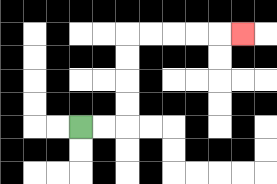{'start': '[3, 5]', 'end': '[10, 1]', 'path_directions': 'R,R,U,U,U,U,R,R,R,R,R', 'path_coordinates': '[[3, 5], [4, 5], [5, 5], [5, 4], [5, 3], [5, 2], [5, 1], [6, 1], [7, 1], [8, 1], [9, 1], [10, 1]]'}